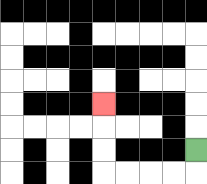{'start': '[8, 6]', 'end': '[4, 4]', 'path_directions': 'D,L,L,L,L,U,U,U', 'path_coordinates': '[[8, 6], [8, 7], [7, 7], [6, 7], [5, 7], [4, 7], [4, 6], [4, 5], [4, 4]]'}